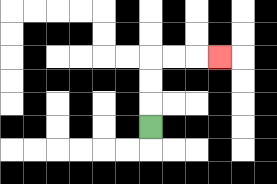{'start': '[6, 5]', 'end': '[9, 2]', 'path_directions': 'U,U,U,R,R,R', 'path_coordinates': '[[6, 5], [6, 4], [6, 3], [6, 2], [7, 2], [8, 2], [9, 2]]'}